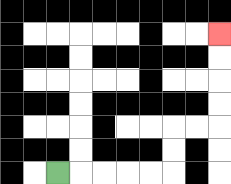{'start': '[2, 7]', 'end': '[9, 1]', 'path_directions': 'R,R,R,R,R,U,U,R,R,U,U,U,U', 'path_coordinates': '[[2, 7], [3, 7], [4, 7], [5, 7], [6, 7], [7, 7], [7, 6], [7, 5], [8, 5], [9, 5], [9, 4], [9, 3], [9, 2], [9, 1]]'}